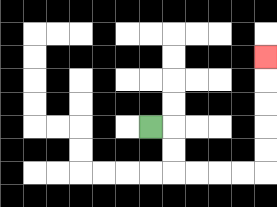{'start': '[6, 5]', 'end': '[11, 2]', 'path_directions': 'R,D,D,R,R,R,R,U,U,U,U,U', 'path_coordinates': '[[6, 5], [7, 5], [7, 6], [7, 7], [8, 7], [9, 7], [10, 7], [11, 7], [11, 6], [11, 5], [11, 4], [11, 3], [11, 2]]'}